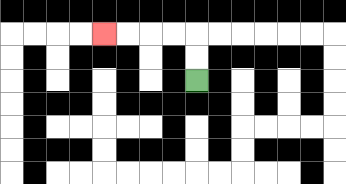{'start': '[8, 3]', 'end': '[4, 1]', 'path_directions': 'U,U,L,L,L,L', 'path_coordinates': '[[8, 3], [8, 2], [8, 1], [7, 1], [6, 1], [5, 1], [4, 1]]'}